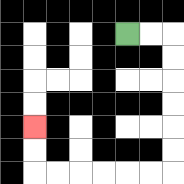{'start': '[5, 1]', 'end': '[1, 5]', 'path_directions': 'R,R,D,D,D,D,D,D,L,L,L,L,L,L,U,U', 'path_coordinates': '[[5, 1], [6, 1], [7, 1], [7, 2], [7, 3], [7, 4], [7, 5], [7, 6], [7, 7], [6, 7], [5, 7], [4, 7], [3, 7], [2, 7], [1, 7], [1, 6], [1, 5]]'}